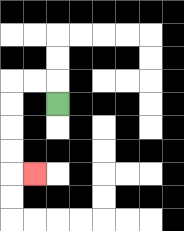{'start': '[2, 4]', 'end': '[1, 7]', 'path_directions': 'U,L,L,D,D,D,D,R', 'path_coordinates': '[[2, 4], [2, 3], [1, 3], [0, 3], [0, 4], [0, 5], [0, 6], [0, 7], [1, 7]]'}